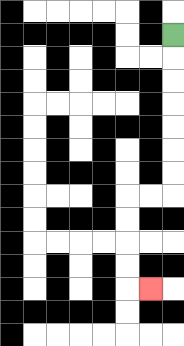{'start': '[7, 1]', 'end': '[6, 12]', 'path_directions': 'D,D,D,D,D,D,D,L,L,D,D,D,D,R', 'path_coordinates': '[[7, 1], [7, 2], [7, 3], [7, 4], [7, 5], [7, 6], [7, 7], [7, 8], [6, 8], [5, 8], [5, 9], [5, 10], [5, 11], [5, 12], [6, 12]]'}